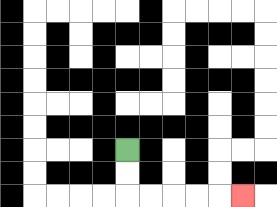{'start': '[5, 6]', 'end': '[10, 8]', 'path_directions': 'D,D,R,R,R,R,R', 'path_coordinates': '[[5, 6], [5, 7], [5, 8], [6, 8], [7, 8], [8, 8], [9, 8], [10, 8]]'}